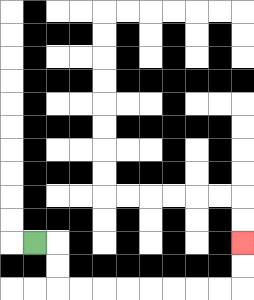{'start': '[1, 10]', 'end': '[10, 10]', 'path_directions': 'R,D,D,R,R,R,R,R,R,R,R,U,U', 'path_coordinates': '[[1, 10], [2, 10], [2, 11], [2, 12], [3, 12], [4, 12], [5, 12], [6, 12], [7, 12], [8, 12], [9, 12], [10, 12], [10, 11], [10, 10]]'}